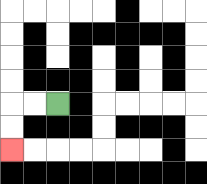{'start': '[2, 4]', 'end': '[0, 6]', 'path_directions': 'L,L,D,D', 'path_coordinates': '[[2, 4], [1, 4], [0, 4], [0, 5], [0, 6]]'}